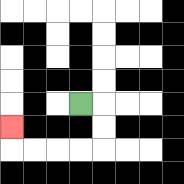{'start': '[3, 4]', 'end': '[0, 5]', 'path_directions': 'R,D,D,L,L,L,L,U', 'path_coordinates': '[[3, 4], [4, 4], [4, 5], [4, 6], [3, 6], [2, 6], [1, 6], [0, 6], [0, 5]]'}